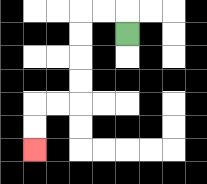{'start': '[5, 1]', 'end': '[1, 6]', 'path_directions': 'U,L,L,D,D,D,D,L,L,D,D', 'path_coordinates': '[[5, 1], [5, 0], [4, 0], [3, 0], [3, 1], [3, 2], [3, 3], [3, 4], [2, 4], [1, 4], [1, 5], [1, 6]]'}